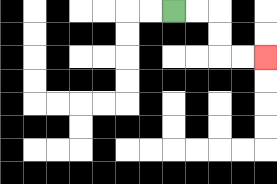{'start': '[7, 0]', 'end': '[11, 2]', 'path_directions': 'R,R,D,D,R,R', 'path_coordinates': '[[7, 0], [8, 0], [9, 0], [9, 1], [9, 2], [10, 2], [11, 2]]'}